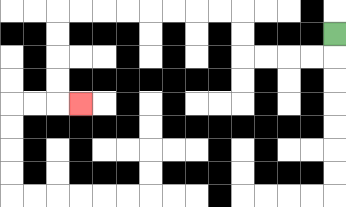{'start': '[14, 1]', 'end': '[3, 4]', 'path_directions': 'D,L,L,L,L,U,U,L,L,L,L,L,L,L,L,D,D,D,D,R', 'path_coordinates': '[[14, 1], [14, 2], [13, 2], [12, 2], [11, 2], [10, 2], [10, 1], [10, 0], [9, 0], [8, 0], [7, 0], [6, 0], [5, 0], [4, 0], [3, 0], [2, 0], [2, 1], [2, 2], [2, 3], [2, 4], [3, 4]]'}